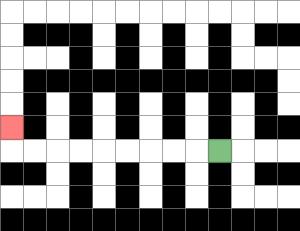{'start': '[9, 6]', 'end': '[0, 5]', 'path_directions': 'L,L,L,L,L,L,L,L,L,U', 'path_coordinates': '[[9, 6], [8, 6], [7, 6], [6, 6], [5, 6], [4, 6], [3, 6], [2, 6], [1, 6], [0, 6], [0, 5]]'}